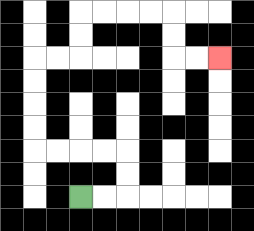{'start': '[3, 8]', 'end': '[9, 2]', 'path_directions': 'R,R,U,U,L,L,L,L,U,U,U,U,R,R,U,U,R,R,R,R,D,D,R,R', 'path_coordinates': '[[3, 8], [4, 8], [5, 8], [5, 7], [5, 6], [4, 6], [3, 6], [2, 6], [1, 6], [1, 5], [1, 4], [1, 3], [1, 2], [2, 2], [3, 2], [3, 1], [3, 0], [4, 0], [5, 0], [6, 0], [7, 0], [7, 1], [7, 2], [8, 2], [9, 2]]'}